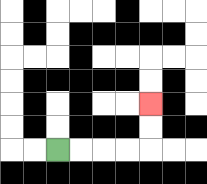{'start': '[2, 6]', 'end': '[6, 4]', 'path_directions': 'R,R,R,R,U,U', 'path_coordinates': '[[2, 6], [3, 6], [4, 6], [5, 6], [6, 6], [6, 5], [6, 4]]'}